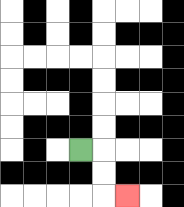{'start': '[3, 6]', 'end': '[5, 8]', 'path_directions': 'R,D,D,R', 'path_coordinates': '[[3, 6], [4, 6], [4, 7], [4, 8], [5, 8]]'}